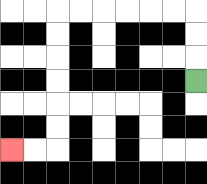{'start': '[8, 3]', 'end': '[0, 6]', 'path_directions': 'U,U,U,L,L,L,L,L,L,D,D,D,D,D,D,L,L', 'path_coordinates': '[[8, 3], [8, 2], [8, 1], [8, 0], [7, 0], [6, 0], [5, 0], [4, 0], [3, 0], [2, 0], [2, 1], [2, 2], [2, 3], [2, 4], [2, 5], [2, 6], [1, 6], [0, 6]]'}